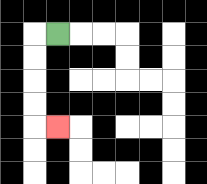{'start': '[2, 1]', 'end': '[2, 5]', 'path_directions': 'L,D,D,D,D,R', 'path_coordinates': '[[2, 1], [1, 1], [1, 2], [1, 3], [1, 4], [1, 5], [2, 5]]'}